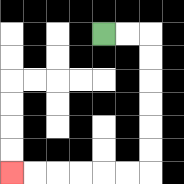{'start': '[4, 1]', 'end': '[0, 7]', 'path_directions': 'R,R,D,D,D,D,D,D,L,L,L,L,L,L', 'path_coordinates': '[[4, 1], [5, 1], [6, 1], [6, 2], [6, 3], [6, 4], [6, 5], [6, 6], [6, 7], [5, 7], [4, 7], [3, 7], [2, 7], [1, 7], [0, 7]]'}